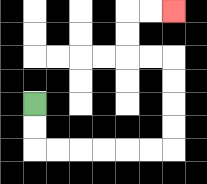{'start': '[1, 4]', 'end': '[7, 0]', 'path_directions': 'D,D,R,R,R,R,R,R,U,U,U,U,L,L,U,U,R,R', 'path_coordinates': '[[1, 4], [1, 5], [1, 6], [2, 6], [3, 6], [4, 6], [5, 6], [6, 6], [7, 6], [7, 5], [7, 4], [7, 3], [7, 2], [6, 2], [5, 2], [5, 1], [5, 0], [6, 0], [7, 0]]'}